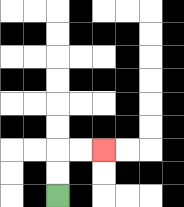{'start': '[2, 8]', 'end': '[4, 6]', 'path_directions': 'U,U,R,R', 'path_coordinates': '[[2, 8], [2, 7], [2, 6], [3, 6], [4, 6]]'}